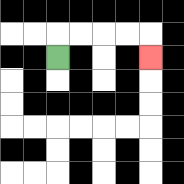{'start': '[2, 2]', 'end': '[6, 2]', 'path_directions': 'U,R,R,R,R,D', 'path_coordinates': '[[2, 2], [2, 1], [3, 1], [4, 1], [5, 1], [6, 1], [6, 2]]'}